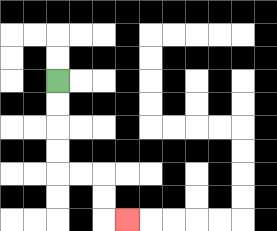{'start': '[2, 3]', 'end': '[5, 9]', 'path_directions': 'D,D,D,D,R,R,D,D,R', 'path_coordinates': '[[2, 3], [2, 4], [2, 5], [2, 6], [2, 7], [3, 7], [4, 7], [4, 8], [4, 9], [5, 9]]'}